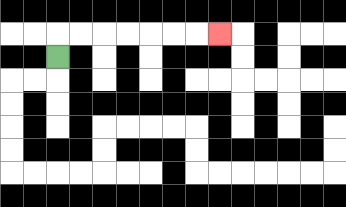{'start': '[2, 2]', 'end': '[9, 1]', 'path_directions': 'U,R,R,R,R,R,R,R', 'path_coordinates': '[[2, 2], [2, 1], [3, 1], [4, 1], [5, 1], [6, 1], [7, 1], [8, 1], [9, 1]]'}